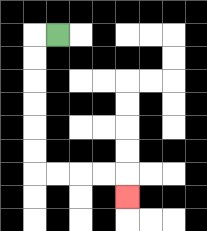{'start': '[2, 1]', 'end': '[5, 8]', 'path_directions': 'L,D,D,D,D,D,D,R,R,R,R,D', 'path_coordinates': '[[2, 1], [1, 1], [1, 2], [1, 3], [1, 4], [1, 5], [1, 6], [1, 7], [2, 7], [3, 7], [4, 7], [5, 7], [5, 8]]'}